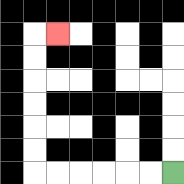{'start': '[7, 7]', 'end': '[2, 1]', 'path_directions': 'L,L,L,L,L,L,U,U,U,U,U,U,R', 'path_coordinates': '[[7, 7], [6, 7], [5, 7], [4, 7], [3, 7], [2, 7], [1, 7], [1, 6], [1, 5], [1, 4], [1, 3], [1, 2], [1, 1], [2, 1]]'}